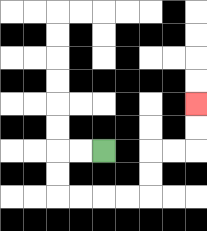{'start': '[4, 6]', 'end': '[8, 4]', 'path_directions': 'L,L,D,D,R,R,R,R,U,U,R,R,U,U', 'path_coordinates': '[[4, 6], [3, 6], [2, 6], [2, 7], [2, 8], [3, 8], [4, 8], [5, 8], [6, 8], [6, 7], [6, 6], [7, 6], [8, 6], [8, 5], [8, 4]]'}